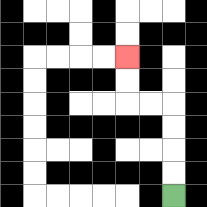{'start': '[7, 8]', 'end': '[5, 2]', 'path_directions': 'U,U,U,U,L,L,U,U', 'path_coordinates': '[[7, 8], [7, 7], [7, 6], [7, 5], [7, 4], [6, 4], [5, 4], [5, 3], [5, 2]]'}